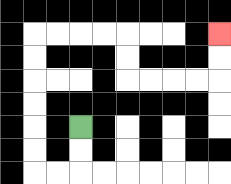{'start': '[3, 5]', 'end': '[9, 1]', 'path_directions': 'D,D,L,L,U,U,U,U,U,U,R,R,R,R,D,D,R,R,R,R,U,U', 'path_coordinates': '[[3, 5], [3, 6], [3, 7], [2, 7], [1, 7], [1, 6], [1, 5], [1, 4], [1, 3], [1, 2], [1, 1], [2, 1], [3, 1], [4, 1], [5, 1], [5, 2], [5, 3], [6, 3], [7, 3], [8, 3], [9, 3], [9, 2], [9, 1]]'}